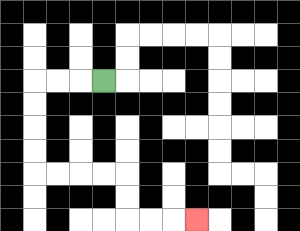{'start': '[4, 3]', 'end': '[8, 9]', 'path_directions': 'L,L,L,D,D,D,D,R,R,R,R,D,D,R,R,R', 'path_coordinates': '[[4, 3], [3, 3], [2, 3], [1, 3], [1, 4], [1, 5], [1, 6], [1, 7], [2, 7], [3, 7], [4, 7], [5, 7], [5, 8], [5, 9], [6, 9], [7, 9], [8, 9]]'}